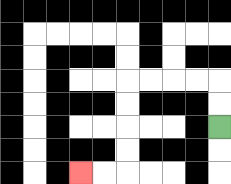{'start': '[9, 5]', 'end': '[3, 7]', 'path_directions': 'U,U,L,L,L,L,D,D,D,D,L,L', 'path_coordinates': '[[9, 5], [9, 4], [9, 3], [8, 3], [7, 3], [6, 3], [5, 3], [5, 4], [5, 5], [5, 6], [5, 7], [4, 7], [3, 7]]'}